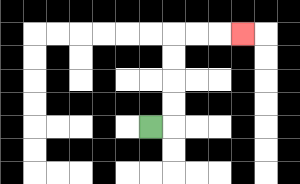{'start': '[6, 5]', 'end': '[10, 1]', 'path_directions': 'R,U,U,U,U,R,R,R', 'path_coordinates': '[[6, 5], [7, 5], [7, 4], [7, 3], [7, 2], [7, 1], [8, 1], [9, 1], [10, 1]]'}